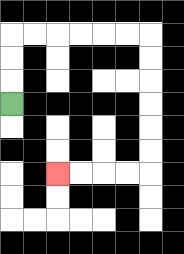{'start': '[0, 4]', 'end': '[2, 7]', 'path_directions': 'U,U,U,R,R,R,R,R,R,D,D,D,D,D,D,L,L,L,L', 'path_coordinates': '[[0, 4], [0, 3], [0, 2], [0, 1], [1, 1], [2, 1], [3, 1], [4, 1], [5, 1], [6, 1], [6, 2], [6, 3], [6, 4], [6, 5], [6, 6], [6, 7], [5, 7], [4, 7], [3, 7], [2, 7]]'}